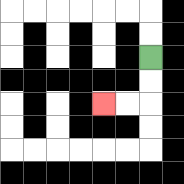{'start': '[6, 2]', 'end': '[4, 4]', 'path_directions': 'D,D,L,L', 'path_coordinates': '[[6, 2], [6, 3], [6, 4], [5, 4], [4, 4]]'}